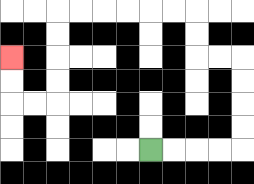{'start': '[6, 6]', 'end': '[0, 2]', 'path_directions': 'R,R,R,R,U,U,U,U,L,L,U,U,L,L,L,L,L,L,D,D,D,D,L,L,U,U', 'path_coordinates': '[[6, 6], [7, 6], [8, 6], [9, 6], [10, 6], [10, 5], [10, 4], [10, 3], [10, 2], [9, 2], [8, 2], [8, 1], [8, 0], [7, 0], [6, 0], [5, 0], [4, 0], [3, 0], [2, 0], [2, 1], [2, 2], [2, 3], [2, 4], [1, 4], [0, 4], [0, 3], [0, 2]]'}